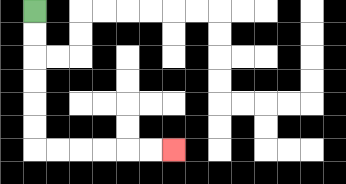{'start': '[1, 0]', 'end': '[7, 6]', 'path_directions': 'D,D,D,D,D,D,R,R,R,R,R,R', 'path_coordinates': '[[1, 0], [1, 1], [1, 2], [1, 3], [1, 4], [1, 5], [1, 6], [2, 6], [3, 6], [4, 6], [5, 6], [6, 6], [7, 6]]'}